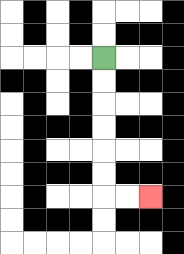{'start': '[4, 2]', 'end': '[6, 8]', 'path_directions': 'D,D,D,D,D,D,R,R', 'path_coordinates': '[[4, 2], [4, 3], [4, 4], [4, 5], [4, 6], [4, 7], [4, 8], [5, 8], [6, 8]]'}